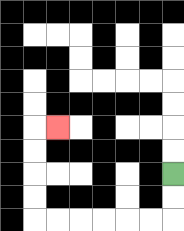{'start': '[7, 7]', 'end': '[2, 5]', 'path_directions': 'D,D,L,L,L,L,L,L,U,U,U,U,R', 'path_coordinates': '[[7, 7], [7, 8], [7, 9], [6, 9], [5, 9], [4, 9], [3, 9], [2, 9], [1, 9], [1, 8], [1, 7], [1, 6], [1, 5], [2, 5]]'}